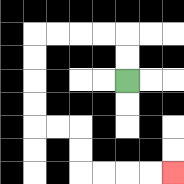{'start': '[5, 3]', 'end': '[7, 7]', 'path_directions': 'U,U,L,L,L,L,D,D,D,D,R,R,D,D,R,R,R,R', 'path_coordinates': '[[5, 3], [5, 2], [5, 1], [4, 1], [3, 1], [2, 1], [1, 1], [1, 2], [1, 3], [1, 4], [1, 5], [2, 5], [3, 5], [3, 6], [3, 7], [4, 7], [5, 7], [6, 7], [7, 7]]'}